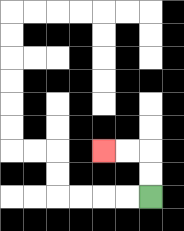{'start': '[6, 8]', 'end': '[4, 6]', 'path_directions': 'U,U,L,L', 'path_coordinates': '[[6, 8], [6, 7], [6, 6], [5, 6], [4, 6]]'}